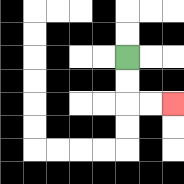{'start': '[5, 2]', 'end': '[7, 4]', 'path_directions': 'D,D,R,R', 'path_coordinates': '[[5, 2], [5, 3], [5, 4], [6, 4], [7, 4]]'}